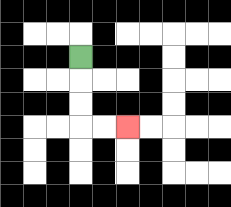{'start': '[3, 2]', 'end': '[5, 5]', 'path_directions': 'D,D,D,R,R', 'path_coordinates': '[[3, 2], [3, 3], [3, 4], [3, 5], [4, 5], [5, 5]]'}